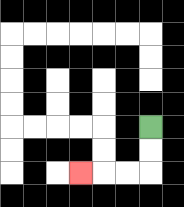{'start': '[6, 5]', 'end': '[3, 7]', 'path_directions': 'D,D,L,L,L', 'path_coordinates': '[[6, 5], [6, 6], [6, 7], [5, 7], [4, 7], [3, 7]]'}